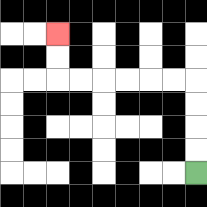{'start': '[8, 7]', 'end': '[2, 1]', 'path_directions': 'U,U,U,U,L,L,L,L,L,L,U,U', 'path_coordinates': '[[8, 7], [8, 6], [8, 5], [8, 4], [8, 3], [7, 3], [6, 3], [5, 3], [4, 3], [3, 3], [2, 3], [2, 2], [2, 1]]'}